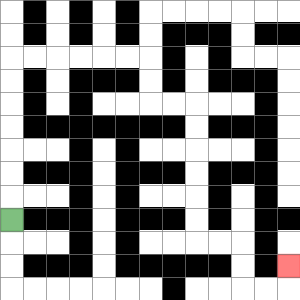{'start': '[0, 9]', 'end': '[12, 11]', 'path_directions': 'U,U,U,U,U,U,U,R,R,R,R,R,R,D,D,R,R,D,D,D,D,D,D,R,R,D,D,R,R,U', 'path_coordinates': '[[0, 9], [0, 8], [0, 7], [0, 6], [0, 5], [0, 4], [0, 3], [0, 2], [1, 2], [2, 2], [3, 2], [4, 2], [5, 2], [6, 2], [6, 3], [6, 4], [7, 4], [8, 4], [8, 5], [8, 6], [8, 7], [8, 8], [8, 9], [8, 10], [9, 10], [10, 10], [10, 11], [10, 12], [11, 12], [12, 12], [12, 11]]'}